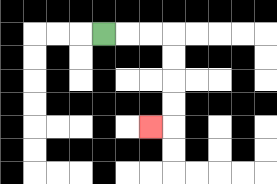{'start': '[4, 1]', 'end': '[6, 5]', 'path_directions': 'R,R,R,D,D,D,D,L', 'path_coordinates': '[[4, 1], [5, 1], [6, 1], [7, 1], [7, 2], [7, 3], [7, 4], [7, 5], [6, 5]]'}